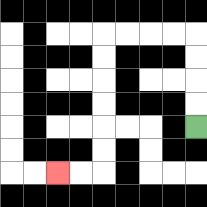{'start': '[8, 5]', 'end': '[2, 7]', 'path_directions': 'U,U,U,U,L,L,L,L,D,D,D,D,D,D,L,L', 'path_coordinates': '[[8, 5], [8, 4], [8, 3], [8, 2], [8, 1], [7, 1], [6, 1], [5, 1], [4, 1], [4, 2], [4, 3], [4, 4], [4, 5], [4, 6], [4, 7], [3, 7], [2, 7]]'}